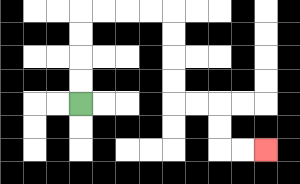{'start': '[3, 4]', 'end': '[11, 6]', 'path_directions': 'U,U,U,U,R,R,R,R,D,D,D,D,R,R,D,D,R,R', 'path_coordinates': '[[3, 4], [3, 3], [3, 2], [3, 1], [3, 0], [4, 0], [5, 0], [6, 0], [7, 0], [7, 1], [7, 2], [7, 3], [7, 4], [8, 4], [9, 4], [9, 5], [9, 6], [10, 6], [11, 6]]'}